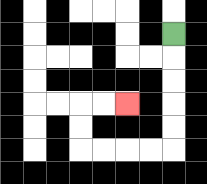{'start': '[7, 1]', 'end': '[5, 4]', 'path_directions': 'D,D,D,D,D,L,L,L,L,U,U,R,R', 'path_coordinates': '[[7, 1], [7, 2], [7, 3], [7, 4], [7, 5], [7, 6], [6, 6], [5, 6], [4, 6], [3, 6], [3, 5], [3, 4], [4, 4], [5, 4]]'}